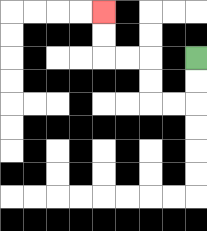{'start': '[8, 2]', 'end': '[4, 0]', 'path_directions': 'D,D,L,L,U,U,L,L,U,U', 'path_coordinates': '[[8, 2], [8, 3], [8, 4], [7, 4], [6, 4], [6, 3], [6, 2], [5, 2], [4, 2], [4, 1], [4, 0]]'}